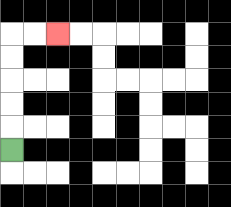{'start': '[0, 6]', 'end': '[2, 1]', 'path_directions': 'U,U,U,U,U,R,R', 'path_coordinates': '[[0, 6], [0, 5], [0, 4], [0, 3], [0, 2], [0, 1], [1, 1], [2, 1]]'}